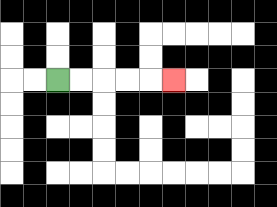{'start': '[2, 3]', 'end': '[7, 3]', 'path_directions': 'R,R,R,R,R', 'path_coordinates': '[[2, 3], [3, 3], [4, 3], [5, 3], [6, 3], [7, 3]]'}